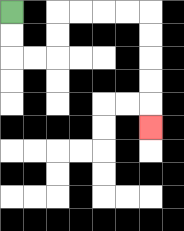{'start': '[0, 0]', 'end': '[6, 5]', 'path_directions': 'D,D,R,R,U,U,R,R,R,R,D,D,D,D,D', 'path_coordinates': '[[0, 0], [0, 1], [0, 2], [1, 2], [2, 2], [2, 1], [2, 0], [3, 0], [4, 0], [5, 0], [6, 0], [6, 1], [6, 2], [6, 3], [6, 4], [6, 5]]'}